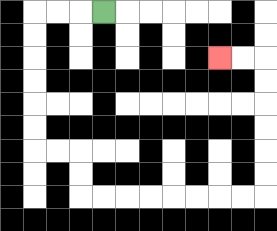{'start': '[4, 0]', 'end': '[9, 2]', 'path_directions': 'L,L,L,D,D,D,D,D,D,R,R,D,D,R,R,R,R,R,R,R,R,U,U,U,U,U,U,L,L', 'path_coordinates': '[[4, 0], [3, 0], [2, 0], [1, 0], [1, 1], [1, 2], [1, 3], [1, 4], [1, 5], [1, 6], [2, 6], [3, 6], [3, 7], [3, 8], [4, 8], [5, 8], [6, 8], [7, 8], [8, 8], [9, 8], [10, 8], [11, 8], [11, 7], [11, 6], [11, 5], [11, 4], [11, 3], [11, 2], [10, 2], [9, 2]]'}